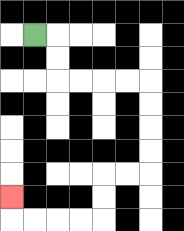{'start': '[1, 1]', 'end': '[0, 8]', 'path_directions': 'R,D,D,R,R,R,R,D,D,D,D,L,L,D,D,L,L,L,L,U', 'path_coordinates': '[[1, 1], [2, 1], [2, 2], [2, 3], [3, 3], [4, 3], [5, 3], [6, 3], [6, 4], [6, 5], [6, 6], [6, 7], [5, 7], [4, 7], [4, 8], [4, 9], [3, 9], [2, 9], [1, 9], [0, 9], [0, 8]]'}